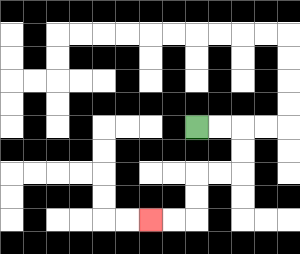{'start': '[8, 5]', 'end': '[6, 9]', 'path_directions': 'R,R,D,D,L,L,D,D,L,L', 'path_coordinates': '[[8, 5], [9, 5], [10, 5], [10, 6], [10, 7], [9, 7], [8, 7], [8, 8], [8, 9], [7, 9], [6, 9]]'}